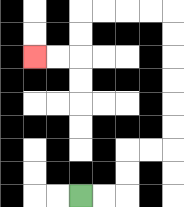{'start': '[3, 8]', 'end': '[1, 2]', 'path_directions': 'R,R,U,U,R,R,U,U,U,U,U,U,L,L,L,L,D,D,L,L', 'path_coordinates': '[[3, 8], [4, 8], [5, 8], [5, 7], [5, 6], [6, 6], [7, 6], [7, 5], [7, 4], [7, 3], [7, 2], [7, 1], [7, 0], [6, 0], [5, 0], [4, 0], [3, 0], [3, 1], [3, 2], [2, 2], [1, 2]]'}